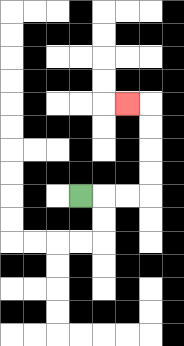{'start': '[3, 8]', 'end': '[5, 4]', 'path_directions': 'R,R,R,U,U,U,U,L', 'path_coordinates': '[[3, 8], [4, 8], [5, 8], [6, 8], [6, 7], [6, 6], [6, 5], [6, 4], [5, 4]]'}